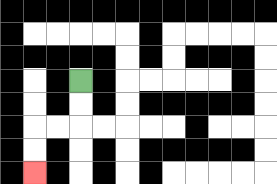{'start': '[3, 3]', 'end': '[1, 7]', 'path_directions': 'D,D,L,L,D,D', 'path_coordinates': '[[3, 3], [3, 4], [3, 5], [2, 5], [1, 5], [1, 6], [1, 7]]'}